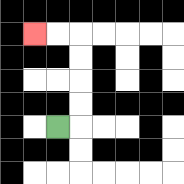{'start': '[2, 5]', 'end': '[1, 1]', 'path_directions': 'R,U,U,U,U,L,L', 'path_coordinates': '[[2, 5], [3, 5], [3, 4], [3, 3], [3, 2], [3, 1], [2, 1], [1, 1]]'}